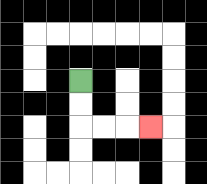{'start': '[3, 3]', 'end': '[6, 5]', 'path_directions': 'D,D,R,R,R', 'path_coordinates': '[[3, 3], [3, 4], [3, 5], [4, 5], [5, 5], [6, 5]]'}